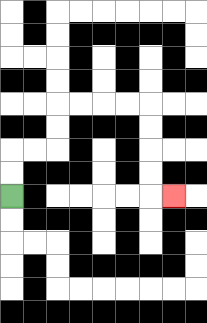{'start': '[0, 8]', 'end': '[7, 8]', 'path_directions': 'U,U,R,R,U,U,R,R,R,R,D,D,D,D,R', 'path_coordinates': '[[0, 8], [0, 7], [0, 6], [1, 6], [2, 6], [2, 5], [2, 4], [3, 4], [4, 4], [5, 4], [6, 4], [6, 5], [6, 6], [6, 7], [6, 8], [7, 8]]'}